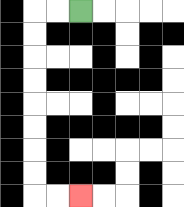{'start': '[3, 0]', 'end': '[3, 8]', 'path_directions': 'L,L,D,D,D,D,D,D,D,D,R,R', 'path_coordinates': '[[3, 0], [2, 0], [1, 0], [1, 1], [1, 2], [1, 3], [1, 4], [1, 5], [1, 6], [1, 7], [1, 8], [2, 8], [3, 8]]'}